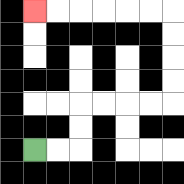{'start': '[1, 6]', 'end': '[1, 0]', 'path_directions': 'R,R,U,U,R,R,R,R,U,U,U,U,L,L,L,L,L,L', 'path_coordinates': '[[1, 6], [2, 6], [3, 6], [3, 5], [3, 4], [4, 4], [5, 4], [6, 4], [7, 4], [7, 3], [7, 2], [7, 1], [7, 0], [6, 0], [5, 0], [4, 0], [3, 0], [2, 0], [1, 0]]'}